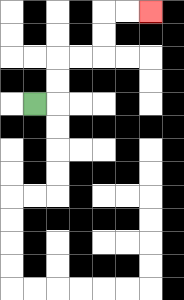{'start': '[1, 4]', 'end': '[6, 0]', 'path_directions': 'R,U,U,R,R,U,U,R,R', 'path_coordinates': '[[1, 4], [2, 4], [2, 3], [2, 2], [3, 2], [4, 2], [4, 1], [4, 0], [5, 0], [6, 0]]'}